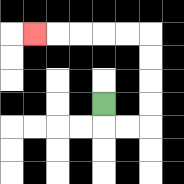{'start': '[4, 4]', 'end': '[1, 1]', 'path_directions': 'D,R,R,U,U,U,U,L,L,L,L,L', 'path_coordinates': '[[4, 4], [4, 5], [5, 5], [6, 5], [6, 4], [6, 3], [6, 2], [6, 1], [5, 1], [4, 1], [3, 1], [2, 1], [1, 1]]'}